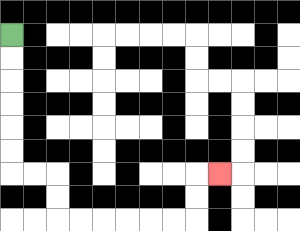{'start': '[0, 1]', 'end': '[9, 7]', 'path_directions': 'D,D,D,D,D,D,R,R,D,D,R,R,R,R,R,R,U,U,R', 'path_coordinates': '[[0, 1], [0, 2], [0, 3], [0, 4], [0, 5], [0, 6], [0, 7], [1, 7], [2, 7], [2, 8], [2, 9], [3, 9], [4, 9], [5, 9], [6, 9], [7, 9], [8, 9], [8, 8], [8, 7], [9, 7]]'}